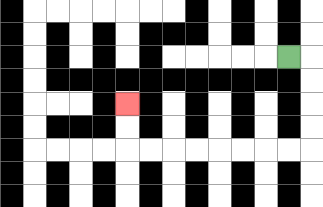{'start': '[12, 2]', 'end': '[5, 4]', 'path_directions': 'R,D,D,D,D,L,L,L,L,L,L,L,L,U,U', 'path_coordinates': '[[12, 2], [13, 2], [13, 3], [13, 4], [13, 5], [13, 6], [12, 6], [11, 6], [10, 6], [9, 6], [8, 6], [7, 6], [6, 6], [5, 6], [5, 5], [5, 4]]'}